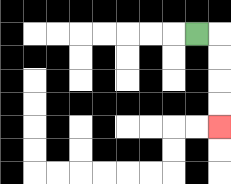{'start': '[8, 1]', 'end': '[9, 5]', 'path_directions': 'R,D,D,D,D', 'path_coordinates': '[[8, 1], [9, 1], [9, 2], [9, 3], [9, 4], [9, 5]]'}